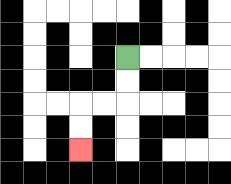{'start': '[5, 2]', 'end': '[3, 6]', 'path_directions': 'D,D,L,L,D,D', 'path_coordinates': '[[5, 2], [5, 3], [5, 4], [4, 4], [3, 4], [3, 5], [3, 6]]'}